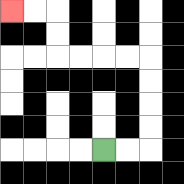{'start': '[4, 6]', 'end': '[0, 0]', 'path_directions': 'R,R,U,U,U,U,L,L,L,L,U,U,L,L', 'path_coordinates': '[[4, 6], [5, 6], [6, 6], [6, 5], [6, 4], [6, 3], [6, 2], [5, 2], [4, 2], [3, 2], [2, 2], [2, 1], [2, 0], [1, 0], [0, 0]]'}